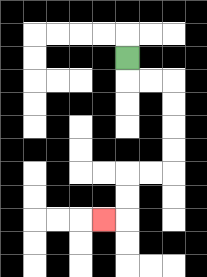{'start': '[5, 2]', 'end': '[4, 9]', 'path_directions': 'D,R,R,D,D,D,D,L,L,D,D,L', 'path_coordinates': '[[5, 2], [5, 3], [6, 3], [7, 3], [7, 4], [7, 5], [7, 6], [7, 7], [6, 7], [5, 7], [5, 8], [5, 9], [4, 9]]'}